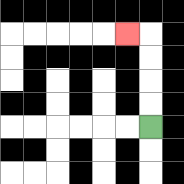{'start': '[6, 5]', 'end': '[5, 1]', 'path_directions': 'U,U,U,U,L', 'path_coordinates': '[[6, 5], [6, 4], [6, 3], [6, 2], [6, 1], [5, 1]]'}